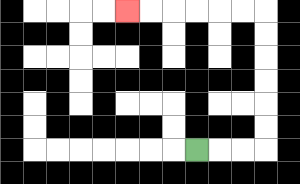{'start': '[8, 6]', 'end': '[5, 0]', 'path_directions': 'R,R,R,U,U,U,U,U,U,L,L,L,L,L,L', 'path_coordinates': '[[8, 6], [9, 6], [10, 6], [11, 6], [11, 5], [11, 4], [11, 3], [11, 2], [11, 1], [11, 0], [10, 0], [9, 0], [8, 0], [7, 0], [6, 0], [5, 0]]'}